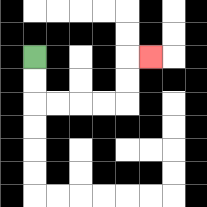{'start': '[1, 2]', 'end': '[6, 2]', 'path_directions': 'D,D,R,R,R,R,U,U,R', 'path_coordinates': '[[1, 2], [1, 3], [1, 4], [2, 4], [3, 4], [4, 4], [5, 4], [5, 3], [5, 2], [6, 2]]'}